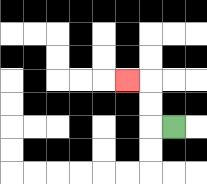{'start': '[7, 5]', 'end': '[5, 3]', 'path_directions': 'L,U,U,L', 'path_coordinates': '[[7, 5], [6, 5], [6, 4], [6, 3], [5, 3]]'}